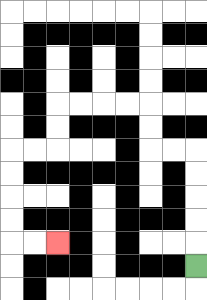{'start': '[8, 11]', 'end': '[2, 10]', 'path_directions': 'U,U,U,U,U,L,L,U,U,L,L,L,L,D,D,L,L,D,D,D,D,R,R', 'path_coordinates': '[[8, 11], [8, 10], [8, 9], [8, 8], [8, 7], [8, 6], [7, 6], [6, 6], [6, 5], [6, 4], [5, 4], [4, 4], [3, 4], [2, 4], [2, 5], [2, 6], [1, 6], [0, 6], [0, 7], [0, 8], [0, 9], [0, 10], [1, 10], [2, 10]]'}